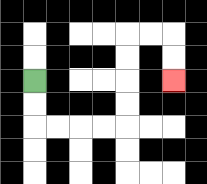{'start': '[1, 3]', 'end': '[7, 3]', 'path_directions': 'D,D,R,R,R,R,U,U,U,U,R,R,D,D', 'path_coordinates': '[[1, 3], [1, 4], [1, 5], [2, 5], [3, 5], [4, 5], [5, 5], [5, 4], [5, 3], [5, 2], [5, 1], [6, 1], [7, 1], [7, 2], [7, 3]]'}